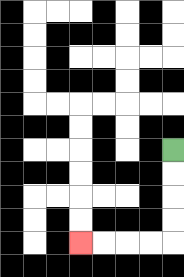{'start': '[7, 6]', 'end': '[3, 10]', 'path_directions': 'D,D,D,D,L,L,L,L', 'path_coordinates': '[[7, 6], [7, 7], [7, 8], [7, 9], [7, 10], [6, 10], [5, 10], [4, 10], [3, 10]]'}